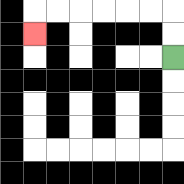{'start': '[7, 2]', 'end': '[1, 1]', 'path_directions': 'U,U,L,L,L,L,L,L,D', 'path_coordinates': '[[7, 2], [7, 1], [7, 0], [6, 0], [5, 0], [4, 0], [3, 0], [2, 0], [1, 0], [1, 1]]'}